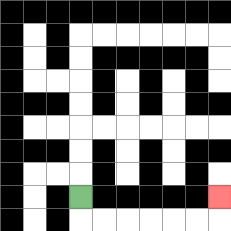{'start': '[3, 8]', 'end': '[9, 8]', 'path_directions': 'D,R,R,R,R,R,R,U', 'path_coordinates': '[[3, 8], [3, 9], [4, 9], [5, 9], [6, 9], [7, 9], [8, 9], [9, 9], [9, 8]]'}